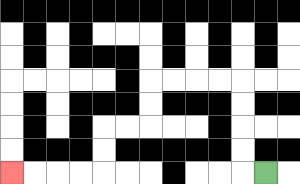{'start': '[11, 7]', 'end': '[0, 7]', 'path_directions': 'L,U,U,U,U,L,L,L,L,D,D,L,L,D,D,L,L,L,L', 'path_coordinates': '[[11, 7], [10, 7], [10, 6], [10, 5], [10, 4], [10, 3], [9, 3], [8, 3], [7, 3], [6, 3], [6, 4], [6, 5], [5, 5], [4, 5], [4, 6], [4, 7], [3, 7], [2, 7], [1, 7], [0, 7]]'}